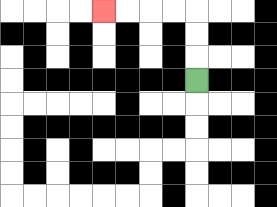{'start': '[8, 3]', 'end': '[4, 0]', 'path_directions': 'U,U,U,L,L,L,L', 'path_coordinates': '[[8, 3], [8, 2], [8, 1], [8, 0], [7, 0], [6, 0], [5, 0], [4, 0]]'}